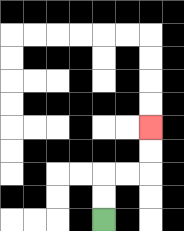{'start': '[4, 9]', 'end': '[6, 5]', 'path_directions': 'U,U,R,R,U,U', 'path_coordinates': '[[4, 9], [4, 8], [4, 7], [5, 7], [6, 7], [6, 6], [6, 5]]'}